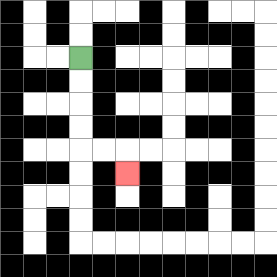{'start': '[3, 2]', 'end': '[5, 7]', 'path_directions': 'D,D,D,D,R,R,D', 'path_coordinates': '[[3, 2], [3, 3], [3, 4], [3, 5], [3, 6], [4, 6], [5, 6], [5, 7]]'}